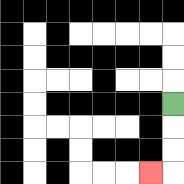{'start': '[7, 4]', 'end': '[6, 7]', 'path_directions': 'D,D,D,L', 'path_coordinates': '[[7, 4], [7, 5], [7, 6], [7, 7], [6, 7]]'}